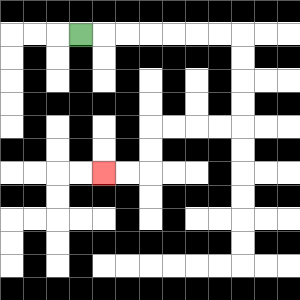{'start': '[3, 1]', 'end': '[4, 7]', 'path_directions': 'R,R,R,R,R,R,R,D,D,D,D,L,L,L,L,D,D,L,L', 'path_coordinates': '[[3, 1], [4, 1], [5, 1], [6, 1], [7, 1], [8, 1], [9, 1], [10, 1], [10, 2], [10, 3], [10, 4], [10, 5], [9, 5], [8, 5], [7, 5], [6, 5], [6, 6], [6, 7], [5, 7], [4, 7]]'}